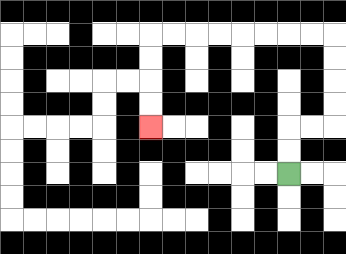{'start': '[12, 7]', 'end': '[6, 5]', 'path_directions': 'U,U,R,R,U,U,U,U,L,L,L,L,L,L,L,L,D,D,D,D', 'path_coordinates': '[[12, 7], [12, 6], [12, 5], [13, 5], [14, 5], [14, 4], [14, 3], [14, 2], [14, 1], [13, 1], [12, 1], [11, 1], [10, 1], [9, 1], [8, 1], [7, 1], [6, 1], [6, 2], [6, 3], [6, 4], [6, 5]]'}